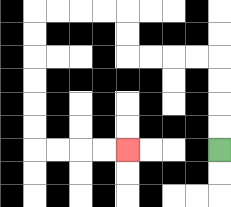{'start': '[9, 6]', 'end': '[5, 6]', 'path_directions': 'U,U,U,U,L,L,L,L,U,U,L,L,L,L,D,D,D,D,D,D,R,R,R,R', 'path_coordinates': '[[9, 6], [9, 5], [9, 4], [9, 3], [9, 2], [8, 2], [7, 2], [6, 2], [5, 2], [5, 1], [5, 0], [4, 0], [3, 0], [2, 0], [1, 0], [1, 1], [1, 2], [1, 3], [1, 4], [1, 5], [1, 6], [2, 6], [3, 6], [4, 6], [5, 6]]'}